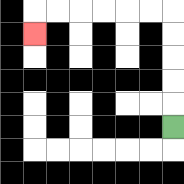{'start': '[7, 5]', 'end': '[1, 1]', 'path_directions': 'U,U,U,U,U,L,L,L,L,L,L,D', 'path_coordinates': '[[7, 5], [7, 4], [7, 3], [7, 2], [7, 1], [7, 0], [6, 0], [5, 0], [4, 0], [3, 0], [2, 0], [1, 0], [1, 1]]'}